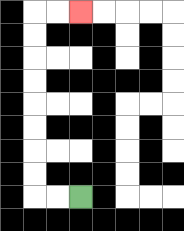{'start': '[3, 8]', 'end': '[3, 0]', 'path_directions': 'L,L,U,U,U,U,U,U,U,U,R,R', 'path_coordinates': '[[3, 8], [2, 8], [1, 8], [1, 7], [1, 6], [1, 5], [1, 4], [1, 3], [1, 2], [1, 1], [1, 0], [2, 0], [3, 0]]'}